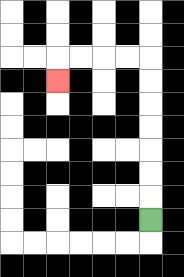{'start': '[6, 9]', 'end': '[2, 3]', 'path_directions': 'U,U,U,U,U,U,U,L,L,L,L,D', 'path_coordinates': '[[6, 9], [6, 8], [6, 7], [6, 6], [6, 5], [6, 4], [6, 3], [6, 2], [5, 2], [4, 2], [3, 2], [2, 2], [2, 3]]'}